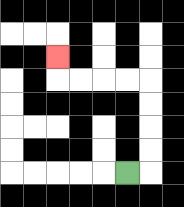{'start': '[5, 7]', 'end': '[2, 2]', 'path_directions': 'R,U,U,U,U,L,L,L,L,U', 'path_coordinates': '[[5, 7], [6, 7], [6, 6], [6, 5], [6, 4], [6, 3], [5, 3], [4, 3], [3, 3], [2, 3], [2, 2]]'}